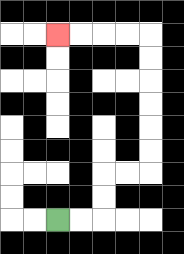{'start': '[2, 9]', 'end': '[2, 1]', 'path_directions': 'R,R,U,U,R,R,U,U,U,U,U,U,L,L,L,L', 'path_coordinates': '[[2, 9], [3, 9], [4, 9], [4, 8], [4, 7], [5, 7], [6, 7], [6, 6], [6, 5], [6, 4], [6, 3], [6, 2], [6, 1], [5, 1], [4, 1], [3, 1], [2, 1]]'}